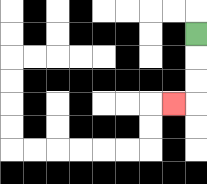{'start': '[8, 1]', 'end': '[7, 4]', 'path_directions': 'D,D,D,L', 'path_coordinates': '[[8, 1], [8, 2], [8, 3], [8, 4], [7, 4]]'}